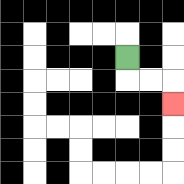{'start': '[5, 2]', 'end': '[7, 4]', 'path_directions': 'D,R,R,D', 'path_coordinates': '[[5, 2], [5, 3], [6, 3], [7, 3], [7, 4]]'}